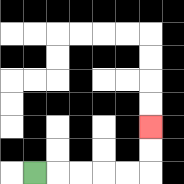{'start': '[1, 7]', 'end': '[6, 5]', 'path_directions': 'R,R,R,R,R,U,U', 'path_coordinates': '[[1, 7], [2, 7], [3, 7], [4, 7], [5, 7], [6, 7], [6, 6], [6, 5]]'}